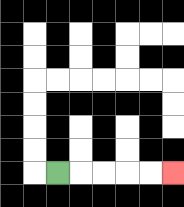{'start': '[2, 7]', 'end': '[7, 7]', 'path_directions': 'R,R,R,R,R', 'path_coordinates': '[[2, 7], [3, 7], [4, 7], [5, 7], [6, 7], [7, 7]]'}